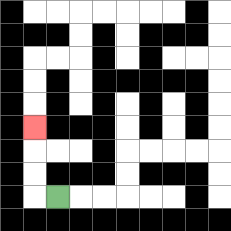{'start': '[2, 8]', 'end': '[1, 5]', 'path_directions': 'L,U,U,U', 'path_coordinates': '[[2, 8], [1, 8], [1, 7], [1, 6], [1, 5]]'}